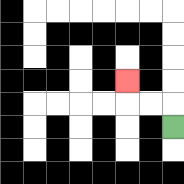{'start': '[7, 5]', 'end': '[5, 3]', 'path_directions': 'U,L,L,U', 'path_coordinates': '[[7, 5], [7, 4], [6, 4], [5, 4], [5, 3]]'}